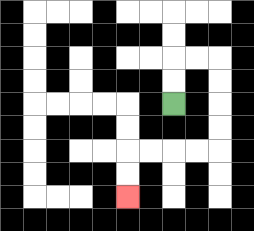{'start': '[7, 4]', 'end': '[5, 8]', 'path_directions': 'U,U,R,R,D,D,D,D,L,L,L,L,D,D', 'path_coordinates': '[[7, 4], [7, 3], [7, 2], [8, 2], [9, 2], [9, 3], [9, 4], [9, 5], [9, 6], [8, 6], [7, 6], [6, 6], [5, 6], [5, 7], [5, 8]]'}